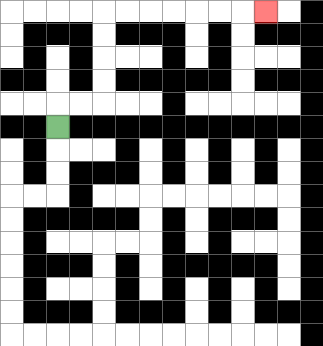{'start': '[2, 5]', 'end': '[11, 0]', 'path_directions': 'U,R,R,U,U,U,U,R,R,R,R,R,R,R', 'path_coordinates': '[[2, 5], [2, 4], [3, 4], [4, 4], [4, 3], [4, 2], [4, 1], [4, 0], [5, 0], [6, 0], [7, 0], [8, 0], [9, 0], [10, 0], [11, 0]]'}